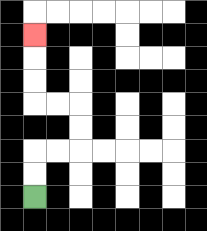{'start': '[1, 8]', 'end': '[1, 1]', 'path_directions': 'U,U,R,R,U,U,L,L,U,U,U', 'path_coordinates': '[[1, 8], [1, 7], [1, 6], [2, 6], [3, 6], [3, 5], [3, 4], [2, 4], [1, 4], [1, 3], [1, 2], [1, 1]]'}